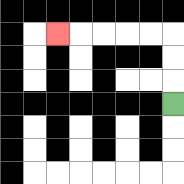{'start': '[7, 4]', 'end': '[2, 1]', 'path_directions': 'U,U,U,L,L,L,L,L', 'path_coordinates': '[[7, 4], [7, 3], [7, 2], [7, 1], [6, 1], [5, 1], [4, 1], [3, 1], [2, 1]]'}